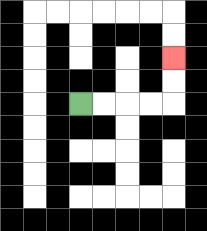{'start': '[3, 4]', 'end': '[7, 2]', 'path_directions': 'R,R,R,R,U,U', 'path_coordinates': '[[3, 4], [4, 4], [5, 4], [6, 4], [7, 4], [7, 3], [7, 2]]'}